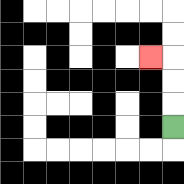{'start': '[7, 5]', 'end': '[6, 2]', 'path_directions': 'U,U,U,L', 'path_coordinates': '[[7, 5], [7, 4], [7, 3], [7, 2], [6, 2]]'}